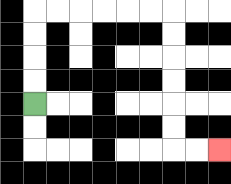{'start': '[1, 4]', 'end': '[9, 6]', 'path_directions': 'U,U,U,U,R,R,R,R,R,R,D,D,D,D,D,D,R,R', 'path_coordinates': '[[1, 4], [1, 3], [1, 2], [1, 1], [1, 0], [2, 0], [3, 0], [4, 0], [5, 0], [6, 0], [7, 0], [7, 1], [7, 2], [7, 3], [7, 4], [7, 5], [7, 6], [8, 6], [9, 6]]'}